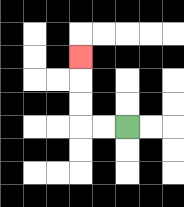{'start': '[5, 5]', 'end': '[3, 2]', 'path_directions': 'L,L,U,U,U', 'path_coordinates': '[[5, 5], [4, 5], [3, 5], [3, 4], [3, 3], [3, 2]]'}